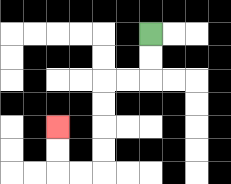{'start': '[6, 1]', 'end': '[2, 5]', 'path_directions': 'D,D,L,L,D,D,D,D,L,L,U,U', 'path_coordinates': '[[6, 1], [6, 2], [6, 3], [5, 3], [4, 3], [4, 4], [4, 5], [4, 6], [4, 7], [3, 7], [2, 7], [2, 6], [2, 5]]'}